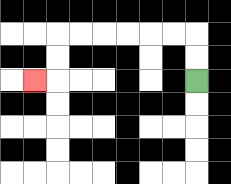{'start': '[8, 3]', 'end': '[1, 3]', 'path_directions': 'U,U,L,L,L,L,L,L,D,D,L', 'path_coordinates': '[[8, 3], [8, 2], [8, 1], [7, 1], [6, 1], [5, 1], [4, 1], [3, 1], [2, 1], [2, 2], [2, 3], [1, 3]]'}